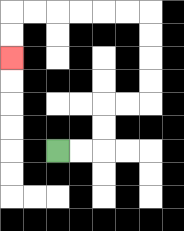{'start': '[2, 6]', 'end': '[0, 2]', 'path_directions': 'R,R,U,U,R,R,U,U,U,U,L,L,L,L,L,L,D,D', 'path_coordinates': '[[2, 6], [3, 6], [4, 6], [4, 5], [4, 4], [5, 4], [6, 4], [6, 3], [6, 2], [6, 1], [6, 0], [5, 0], [4, 0], [3, 0], [2, 0], [1, 0], [0, 0], [0, 1], [0, 2]]'}